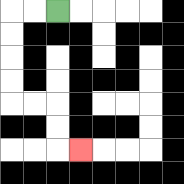{'start': '[2, 0]', 'end': '[3, 6]', 'path_directions': 'L,L,D,D,D,D,R,R,D,D,R', 'path_coordinates': '[[2, 0], [1, 0], [0, 0], [0, 1], [0, 2], [0, 3], [0, 4], [1, 4], [2, 4], [2, 5], [2, 6], [3, 6]]'}